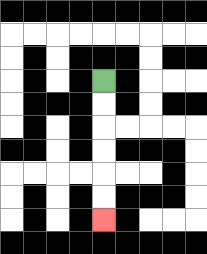{'start': '[4, 3]', 'end': '[4, 9]', 'path_directions': 'D,D,D,D,D,D', 'path_coordinates': '[[4, 3], [4, 4], [4, 5], [4, 6], [4, 7], [4, 8], [4, 9]]'}